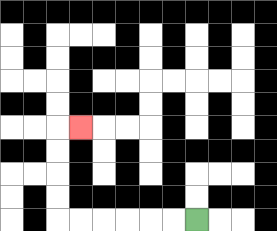{'start': '[8, 9]', 'end': '[3, 5]', 'path_directions': 'L,L,L,L,L,L,U,U,U,U,R', 'path_coordinates': '[[8, 9], [7, 9], [6, 9], [5, 9], [4, 9], [3, 9], [2, 9], [2, 8], [2, 7], [2, 6], [2, 5], [3, 5]]'}